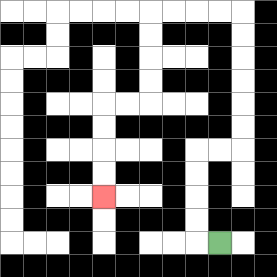{'start': '[9, 10]', 'end': '[4, 8]', 'path_directions': 'L,U,U,U,U,R,R,U,U,U,U,U,U,L,L,L,L,D,D,D,D,L,L,D,D,D,D', 'path_coordinates': '[[9, 10], [8, 10], [8, 9], [8, 8], [8, 7], [8, 6], [9, 6], [10, 6], [10, 5], [10, 4], [10, 3], [10, 2], [10, 1], [10, 0], [9, 0], [8, 0], [7, 0], [6, 0], [6, 1], [6, 2], [6, 3], [6, 4], [5, 4], [4, 4], [4, 5], [4, 6], [4, 7], [4, 8]]'}